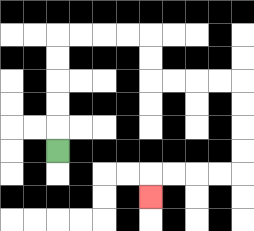{'start': '[2, 6]', 'end': '[6, 8]', 'path_directions': 'U,U,U,U,U,R,R,R,R,D,D,R,R,R,R,D,D,D,D,L,L,L,L,D', 'path_coordinates': '[[2, 6], [2, 5], [2, 4], [2, 3], [2, 2], [2, 1], [3, 1], [4, 1], [5, 1], [6, 1], [6, 2], [6, 3], [7, 3], [8, 3], [9, 3], [10, 3], [10, 4], [10, 5], [10, 6], [10, 7], [9, 7], [8, 7], [7, 7], [6, 7], [6, 8]]'}